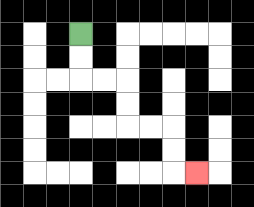{'start': '[3, 1]', 'end': '[8, 7]', 'path_directions': 'D,D,R,R,D,D,R,R,D,D,R', 'path_coordinates': '[[3, 1], [3, 2], [3, 3], [4, 3], [5, 3], [5, 4], [5, 5], [6, 5], [7, 5], [7, 6], [7, 7], [8, 7]]'}